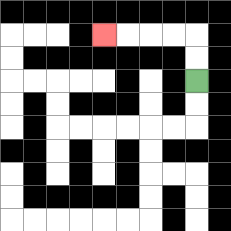{'start': '[8, 3]', 'end': '[4, 1]', 'path_directions': 'U,U,L,L,L,L', 'path_coordinates': '[[8, 3], [8, 2], [8, 1], [7, 1], [6, 1], [5, 1], [4, 1]]'}